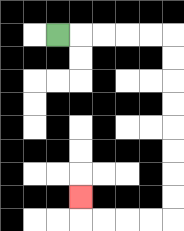{'start': '[2, 1]', 'end': '[3, 8]', 'path_directions': 'R,R,R,R,R,D,D,D,D,D,D,D,D,L,L,L,L,U', 'path_coordinates': '[[2, 1], [3, 1], [4, 1], [5, 1], [6, 1], [7, 1], [7, 2], [7, 3], [7, 4], [7, 5], [7, 6], [7, 7], [7, 8], [7, 9], [6, 9], [5, 9], [4, 9], [3, 9], [3, 8]]'}